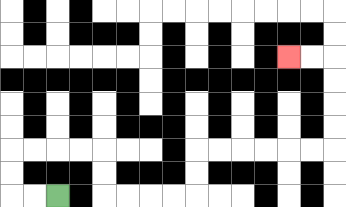{'start': '[2, 8]', 'end': '[12, 2]', 'path_directions': 'L,L,U,U,R,R,R,R,D,D,R,R,R,R,U,U,R,R,R,R,R,R,U,U,U,U,L,L', 'path_coordinates': '[[2, 8], [1, 8], [0, 8], [0, 7], [0, 6], [1, 6], [2, 6], [3, 6], [4, 6], [4, 7], [4, 8], [5, 8], [6, 8], [7, 8], [8, 8], [8, 7], [8, 6], [9, 6], [10, 6], [11, 6], [12, 6], [13, 6], [14, 6], [14, 5], [14, 4], [14, 3], [14, 2], [13, 2], [12, 2]]'}